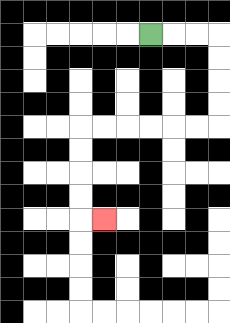{'start': '[6, 1]', 'end': '[4, 9]', 'path_directions': 'R,R,R,D,D,D,D,L,L,L,L,L,L,D,D,D,D,R', 'path_coordinates': '[[6, 1], [7, 1], [8, 1], [9, 1], [9, 2], [9, 3], [9, 4], [9, 5], [8, 5], [7, 5], [6, 5], [5, 5], [4, 5], [3, 5], [3, 6], [3, 7], [3, 8], [3, 9], [4, 9]]'}